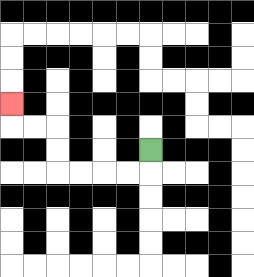{'start': '[6, 6]', 'end': '[0, 4]', 'path_directions': 'D,L,L,L,L,U,U,L,L,U', 'path_coordinates': '[[6, 6], [6, 7], [5, 7], [4, 7], [3, 7], [2, 7], [2, 6], [2, 5], [1, 5], [0, 5], [0, 4]]'}